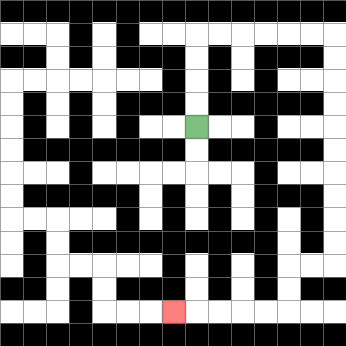{'start': '[8, 5]', 'end': '[7, 13]', 'path_directions': 'U,U,U,U,R,R,R,R,R,R,D,D,D,D,D,D,D,D,D,D,L,L,D,D,L,L,L,L,L', 'path_coordinates': '[[8, 5], [8, 4], [8, 3], [8, 2], [8, 1], [9, 1], [10, 1], [11, 1], [12, 1], [13, 1], [14, 1], [14, 2], [14, 3], [14, 4], [14, 5], [14, 6], [14, 7], [14, 8], [14, 9], [14, 10], [14, 11], [13, 11], [12, 11], [12, 12], [12, 13], [11, 13], [10, 13], [9, 13], [8, 13], [7, 13]]'}